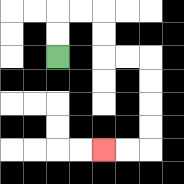{'start': '[2, 2]', 'end': '[4, 6]', 'path_directions': 'U,U,R,R,D,D,R,R,D,D,D,D,L,L', 'path_coordinates': '[[2, 2], [2, 1], [2, 0], [3, 0], [4, 0], [4, 1], [4, 2], [5, 2], [6, 2], [6, 3], [6, 4], [6, 5], [6, 6], [5, 6], [4, 6]]'}